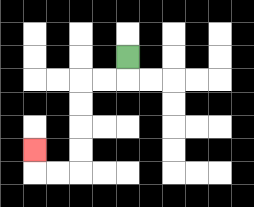{'start': '[5, 2]', 'end': '[1, 6]', 'path_directions': 'D,L,L,D,D,D,D,L,L,U', 'path_coordinates': '[[5, 2], [5, 3], [4, 3], [3, 3], [3, 4], [3, 5], [3, 6], [3, 7], [2, 7], [1, 7], [1, 6]]'}